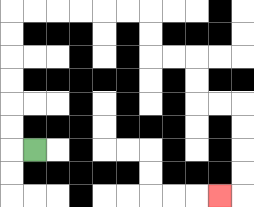{'start': '[1, 6]', 'end': '[9, 8]', 'path_directions': 'L,U,U,U,U,U,U,R,R,R,R,R,R,D,D,R,R,D,D,R,R,D,D,D,D,L', 'path_coordinates': '[[1, 6], [0, 6], [0, 5], [0, 4], [0, 3], [0, 2], [0, 1], [0, 0], [1, 0], [2, 0], [3, 0], [4, 0], [5, 0], [6, 0], [6, 1], [6, 2], [7, 2], [8, 2], [8, 3], [8, 4], [9, 4], [10, 4], [10, 5], [10, 6], [10, 7], [10, 8], [9, 8]]'}